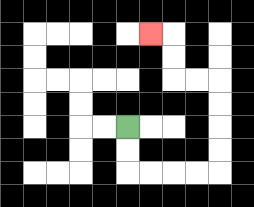{'start': '[5, 5]', 'end': '[6, 1]', 'path_directions': 'D,D,R,R,R,R,U,U,U,U,L,L,U,U,L', 'path_coordinates': '[[5, 5], [5, 6], [5, 7], [6, 7], [7, 7], [8, 7], [9, 7], [9, 6], [9, 5], [9, 4], [9, 3], [8, 3], [7, 3], [7, 2], [7, 1], [6, 1]]'}